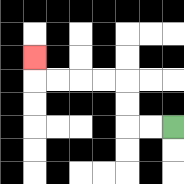{'start': '[7, 5]', 'end': '[1, 2]', 'path_directions': 'L,L,U,U,L,L,L,L,U', 'path_coordinates': '[[7, 5], [6, 5], [5, 5], [5, 4], [5, 3], [4, 3], [3, 3], [2, 3], [1, 3], [1, 2]]'}